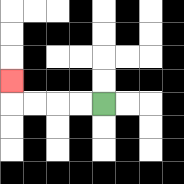{'start': '[4, 4]', 'end': '[0, 3]', 'path_directions': 'L,L,L,L,U', 'path_coordinates': '[[4, 4], [3, 4], [2, 4], [1, 4], [0, 4], [0, 3]]'}